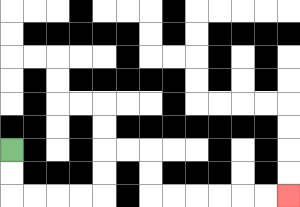{'start': '[0, 6]', 'end': '[12, 8]', 'path_directions': 'D,D,R,R,R,R,U,U,R,R,D,D,R,R,R,R,R,R', 'path_coordinates': '[[0, 6], [0, 7], [0, 8], [1, 8], [2, 8], [3, 8], [4, 8], [4, 7], [4, 6], [5, 6], [6, 6], [6, 7], [6, 8], [7, 8], [8, 8], [9, 8], [10, 8], [11, 8], [12, 8]]'}